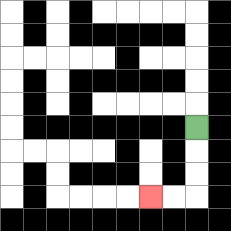{'start': '[8, 5]', 'end': '[6, 8]', 'path_directions': 'D,D,D,L,L', 'path_coordinates': '[[8, 5], [8, 6], [8, 7], [8, 8], [7, 8], [6, 8]]'}